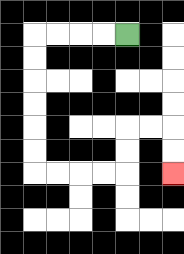{'start': '[5, 1]', 'end': '[7, 7]', 'path_directions': 'L,L,L,L,D,D,D,D,D,D,R,R,R,R,U,U,R,R,D,D', 'path_coordinates': '[[5, 1], [4, 1], [3, 1], [2, 1], [1, 1], [1, 2], [1, 3], [1, 4], [1, 5], [1, 6], [1, 7], [2, 7], [3, 7], [4, 7], [5, 7], [5, 6], [5, 5], [6, 5], [7, 5], [7, 6], [7, 7]]'}